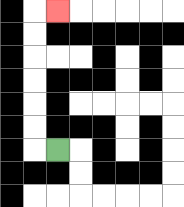{'start': '[2, 6]', 'end': '[2, 0]', 'path_directions': 'L,U,U,U,U,U,U,R', 'path_coordinates': '[[2, 6], [1, 6], [1, 5], [1, 4], [1, 3], [1, 2], [1, 1], [1, 0], [2, 0]]'}